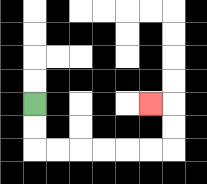{'start': '[1, 4]', 'end': '[6, 4]', 'path_directions': 'D,D,R,R,R,R,R,R,U,U,L', 'path_coordinates': '[[1, 4], [1, 5], [1, 6], [2, 6], [3, 6], [4, 6], [5, 6], [6, 6], [7, 6], [7, 5], [7, 4], [6, 4]]'}